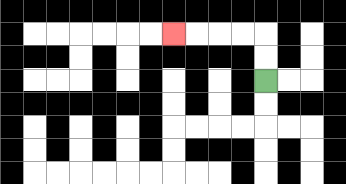{'start': '[11, 3]', 'end': '[7, 1]', 'path_directions': 'U,U,L,L,L,L', 'path_coordinates': '[[11, 3], [11, 2], [11, 1], [10, 1], [9, 1], [8, 1], [7, 1]]'}